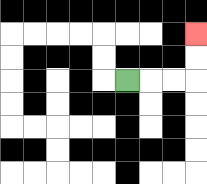{'start': '[5, 3]', 'end': '[8, 1]', 'path_directions': 'R,R,R,U,U', 'path_coordinates': '[[5, 3], [6, 3], [7, 3], [8, 3], [8, 2], [8, 1]]'}